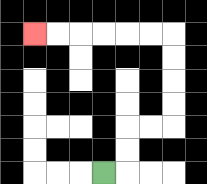{'start': '[4, 7]', 'end': '[1, 1]', 'path_directions': 'R,U,U,R,R,U,U,U,U,L,L,L,L,L,L', 'path_coordinates': '[[4, 7], [5, 7], [5, 6], [5, 5], [6, 5], [7, 5], [7, 4], [7, 3], [7, 2], [7, 1], [6, 1], [5, 1], [4, 1], [3, 1], [2, 1], [1, 1]]'}